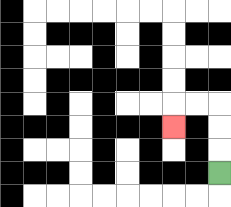{'start': '[9, 7]', 'end': '[7, 5]', 'path_directions': 'U,U,U,L,L,D', 'path_coordinates': '[[9, 7], [9, 6], [9, 5], [9, 4], [8, 4], [7, 4], [7, 5]]'}